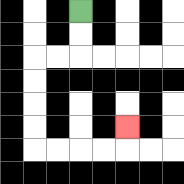{'start': '[3, 0]', 'end': '[5, 5]', 'path_directions': 'D,D,L,L,D,D,D,D,R,R,R,R,U', 'path_coordinates': '[[3, 0], [3, 1], [3, 2], [2, 2], [1, 2], [1, 3], [1, 4], [1, 5], [1, 6], [2, 6], [3, 6], [4, 6], [5, 6], [5, 5]]'}